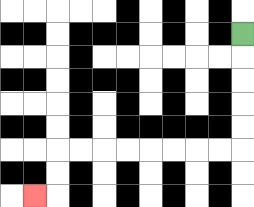{'start': '[10, 1]', 'end': '[1, 8]', 'path_directions': 'D,D,D,D,D,L,L,L,L,L,L,L,L,D,D,L', 'path_coordinates': '[[10, 1], [10, 2], [10, 3], [10, 4], [10, 5], [10, 6], [9, 6], [8, 6], [7, 6], [6, 6], [5, 6], [4, 6], [3, 6], [2, 6], [2, 7], [2, 8], [1, 8]]'}